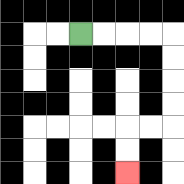{'start': '[3, 1]', 'end': '[5, 7]', 'path_directions': 'R,R,R,R,D,D,D,D,L,L,D,D', 'path_coordinates': '[[3, 1], [4, 1], [5, 1], [6, 1], [7, 1], [7, 2], [7, 3], [7, 4], [7, 5], [6, 5], [5, 5], [5, 6], [5, 7]]'}